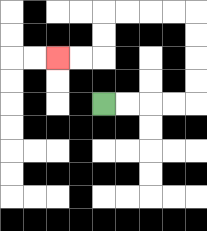{'start': '[4, 4]', 'end': '[2, 2]', 'path_directions': 'R,R,R,R,U,U,U,U,L,L,L,L,D,D,L,L', 'path_coordinates': '[[4, 4], [5, 4], [6, 4], [7, 4], [8, 4], [8, 3], [8, 2], [8, 1], [8, 0], [7, 0], [6, 0], [5, 0], [4, 0], [4, 1], [4, 2], [3, 2], [2, 2]]'}